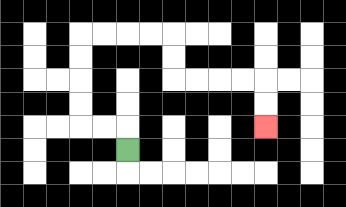{'start': '[5, 6]', 'end': '[11, 5]', 'path_directions': 'U,L,L,U,U,U,U,R,R,R,R,D,D,R,R,R,R,D,D', 'path_coordinates': '[[5, 6], [5, 5], [4, 5], [3, 5], [3, 4], [3, 3], [3, 2], [3, 1], [4, 1], [5, 1], [6, 1], [7, 1], [7, 2], [7, 3], [8, 3], [9, 3], [10, 3], [11, 3], [11, 4], [11, 5]]'}